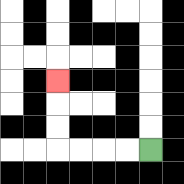{'start': '[6, 6]', 'end': '[2, 3]', 'path_directions': 'L,L,L,L,U,U,U', 'path_coordinates': '[[6, 6], [5, 6], [4, 6], [3, 6], [2, 6], [2, 5], [2, 4], [2, 3]]'}